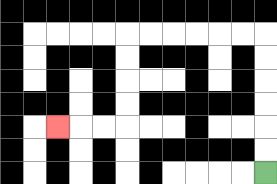{'start': '[11, 7]', 'end': '[2, 5]', 'path_directions': 'U,U,U,U,U,U,L,L,L,L,L,L,D,D,D,D,L,L,L', 'path_coordinates': '[[11, 7], [11, 6], [11, 5], [11, 4], [11, 3], [11, 2], [11, 1], [10, 1], [9, 1], [8, 1], [7, 1], [6, 1], [5, 1], [5, 2], [5, 3], [5, 4], [5, 5], [4, 5], [3, 5], [2, 5]]'}